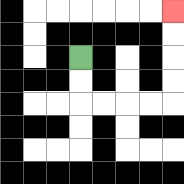{'start': '[3, 2]', 'end': '[7, 0]', 'path_directions': 'D,D,R,R,R,R,U,U,U,U', 'path_coordinates': '[[3, 2], [3, 3], [3, 4], [4, 4], [5, 4], [6, 4], [7, 4], [7, 3], [7, 2], [7, 1], [7, 0]]'}